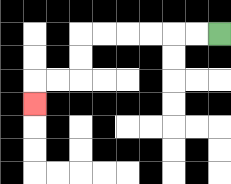{'start': '[9, 1]', 'end': '[1, 4]', 'path_directions': 'L,L,L,L,L,L,D,D,L,L,D', 'path_coordinates': '[[9, 1], [8, 1], [7, 1], [6, 1], [5, 1], [4, 1], [3, 1], [3, 2], [3, 3], [2, 3], [1, 3], [1, 4]]'}